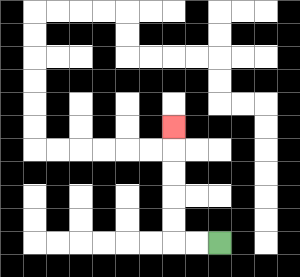{'start': '[9, 10]', 'end': '[7, 5]', 'path_directions': 'L,L,U,U,U,U,U', 'path_coordinates': '[[9, 10], [8, 10], [7, 10], [7, 9], [7, 8], [7, 7], [7, 6], [7, 5]]'}